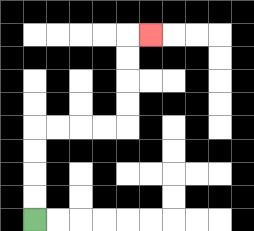{'start': '[1, 9]', 'end': '[6, 1]', 'path_directions': 'U,U,U,U,R,R,R,R,U,U,U,U,R', 'path_coordinates': '[[1, 9], [1, 8], [1, 7], [1, 6], [1, 5], [2, 5], [3, 5], [4, 5], [5, 5], [5, 4], [5, 3], [5, 2], [5, 1], [6, 1]]'}